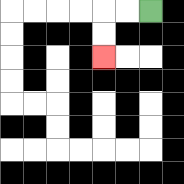{'start': '[6, 0]', 'end': '[4, 2]', 'path_directions': 'L,L,D,D', 'path_coordinates': '[[6, 0], [5, 0], [4, 0], [4, 1], [4, 2]]'}